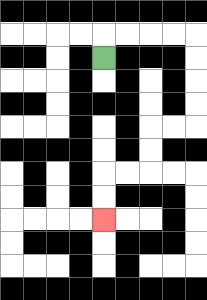{'start': '[4, 2]', 'end': '[4, 9]', 'path_directions': 'U,R,R,R,R,D,D,D,D,L,L,D,D,L,L,D,D', 'path_coordinates': '[[4, 2], [4, 1], [5, 1], [6, 1], [7, 1], [8, 1], [8, 2], [8, 3], [8, 4], [8, 5], [7, 5], [6, 5], [6, 6], [6, 7], [5, 7], [4, 7], [4, 8], [4, 9]]'}